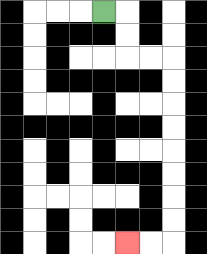{'start': '[4, 0]', 'end': '[5, 10]', 'path_directions': 'R,D,D,R,R,D,D,D,D,D,D,D,D,L,L', 'path_coordinates': '[[4, 0], [5, 0], [5, 1], [5, 2], [6, 2], [7, 2], [7, 3], [7, 4], [7, 5], [7, 6], [7, 7], [7, 8], [7, 9], [7, 10], [6, 10], [5, 10]]'}